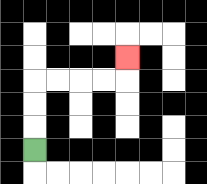{'start': '[1, 6]', 'end': '[5, 2]', 'path_directions': 'U,U,U,R,R,R,R,U', 'path_coordinates': '[[1, 6], [1, 5], [1, 4], [1, 3], [2, 3], [3, 3], [4, 3], [5, 3], [5, 2]]'}